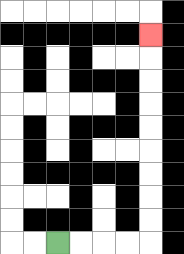{'start': '[2, 10]', 'end': '[6, 1]', 'path_directions': 'R,R,R,R,U,U,U,U,U,U,U,U,U', 'path_coordinates': '[[2, 10], [3, 10], [4, 10], [5, 10], [6, 10], [6, 9], [6, 8], [6, 7], [6, 6], [6, 5], [6, 4], [6, 3], [6, 2], [6, 1]]'}